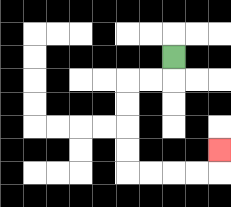{'start': '[7, 2]', 'end': '[9, 6]', 'path_directions': 'D,L,L,D,D,D,D,R,R,R,R,U', 'path_coordinates': '[[7, 2], [7, 3], [6, 3], [5, 3], [5, 4], [5, 5], [5, 6], [5, 7], [6, 7], [7, 7], [8, 7], [9, 7], [9, 6]]'}